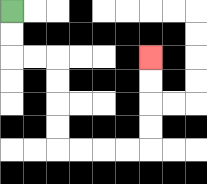{'start': '[0, 0]', 'end': '[6, 2]', 'path_directions': 'D,D,R,R,D,D,D,D,R,R,R,R,U,U,U,U', 'path_coordinates': '[[0, 0], [0, 1], [0, 2], [1, 2], [2, 2], [2, 3], [2, 4], [2, 5], [2, 6], [3, 6], [4, 6], [5, 6], [6, 6], [6, 5], [6, 4], [6, 3], [6, 2]]'}